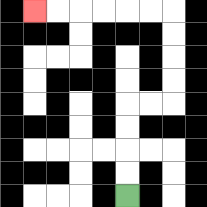{'start': '[5, 8]', 'end': '[1, 0]', 'path_directions': 'U,U,U,U,R,R,U,U,U,U,L,L,L,L,L,L', 'path_coordinates': '[[5, 8], [5, 7], [5, 6], [5, 5], [5, 4], [6, 4], [7, 4], [7, 3], [7, 2], [7, 1], [7, 0], [6, 0], [5, 0], [4, 0], [3, 0], [2, 0], [1, 0]]'}